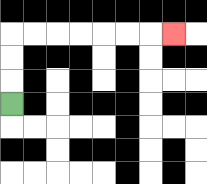{'start': '[0, 4]', 'end': '[7, 1]', 'path_directions': 'U,U,U,R,R,R,R,R,R,R', 'path_coordinates': '[[0, 4], [0, 3], [0, 2], [0, 1], [1, 1], [2, 1], [3, 1], [4, 1], [5, 1], [6, 1], [7, 1]]'}